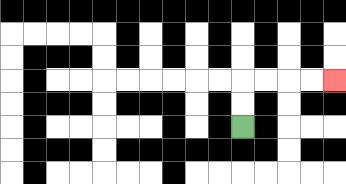{'start': '[10, 5]', 'end': '[14, 3]', 'path_directions': 'U,U,R,R,R,R', 'path_coordinates': '[[10, 5], [10, 4], [10, 3], [11, 3], [12, 3], [13, 3], [14, 3]]'}